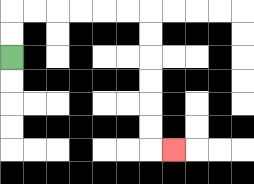{'start': '[0, 2]', 'end': '[7, 6]', 'path_directions': 'U,U,R,R,R,R,R,R,D,D,D,D,D,D,R', 'path_coordinates': '[[0, 2], [0, 1], [0, 0], [1, 0], [2, 0], [3, 0], [4, 0], [5, 0], [6, 0], [6, 1], [6, 2], [6, 3], [6, 4], [6, 5], [6, 6], [7, 6]]'}